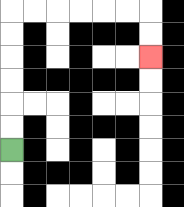{'start': '[0, 6]', 'end': '[6, 2]', 'path_directions': 'U,U,U,U,U,U,R,R,R,R,R,R,D,D', 'path_coordinates': '[[0, 6], [0, 5], [0, 4], [0, 3], [0, 2], [0, 1], [0, 0], [1, 0], [2, 0], [3, 0], [4, 0], [5, 0], [6, 0], [6, 1], [6, 2]]'}